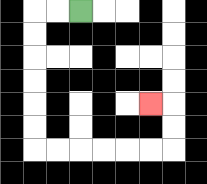{'start': '[3, 0]', 'end': '[6, 4]', 'path_directions': 'L,L,D,D,D,D,D,D,R,R,R,R,R,R,U,U,L', 'path_coordinates': '[[3, 0], [2, 0], [1, 0], [1, 1], [1, 2], [1, 3], [1, 4], [1, 5], [1, 6], [2, 6], [3, 6], [4, 6], [5, 6], [6, 6], [7, 6], [7, 5], [7, 4], [6, 4]]'}